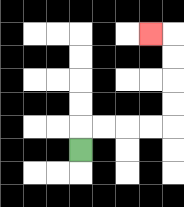{'start': '[3, 6]', 'end': '[6, 1]', 'path_directions': 'U,R,R,R,R,U,U,U,U,L', 'path_coordinates': '[[3, 6], [3, 5], [4, 5], [5, 5], [6, 5], [7, 5], [7, 4], [7, 3], [7, 2], [7, 1], [6, 1]]'}